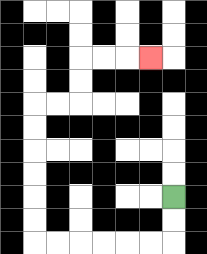{'start': '[7, 8]', 'end': '[6, 2]', 'path_directions': 'D,D,L,L,L,L,L,L,U,U,U,U,U,U,R,R,U,U,R,R,R', 'path_coordinates': '[[7, 8], [7, 9], [7, 10], [6, 10], [5, 10], [4, 10], [3, 10], [2, 10], [1, 10], [1, 9], [1, 8], [1, 7], [1, 6], [1, 5], [1, 4], [2, 4], [3, 4], [3, 3], [3, 2], [4, 2], [5, 2], [6, 2]]'}